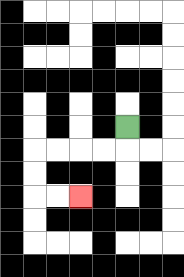{'start': '[5, 5]', 'end': '[3, 8]', 'path_directions': 'D,L,L,L,L,D,D,R,R', 'path_coordinates': '[[5, 5], [5, 6], [4, 6], [3, 6], [2, 6], [1, 6], [1, 7], [1, 8], [2, 8], [3, 8]]'}